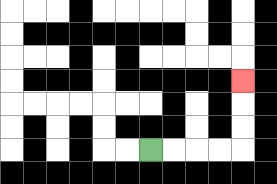{'start': '[6, 6]', 'end': '[10, 3]', 'path_directions': 'R,R,R,R,U,U,U', 'path_coordinates': '[[6, 6], [7, 6], [8, 6], [9, 6], [10, 6], [10, 5], [10, 4], [10, 3]]'}